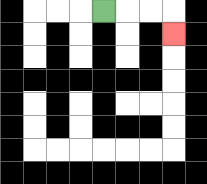{'start': '[4, 0]', 'end': '[7, 1]', 'path_directions': 'R,R,R,D', 'path_coordinates': '[[4, 0], [5, 0], [6, 0], [7, 0], [7, 1]]'}